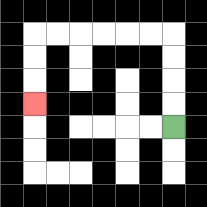{'start': '[7, 5]', 'end': '[1, 4]', 'path_directions': 'U,U,U,U,L,L,L,L,L,L,D,D,D', 'path_coordinates': '[[7, 5], [7, 4], [7, 3], [7, 2], [7, 1], [6, 1], [5, 1], [4, 1], [3, 1], [2, 1], [1, 1], [1, 2], [1, 3], [1, 4]]'}